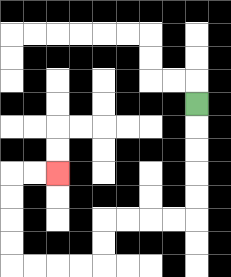{'start': '[8, 4]', 'end': '[2, 7]', 'path_directions': 'D,D,D,D,D,L,L,L,L,D,D,L,L,L,L,U,U,U,U,R,R', 'path_coordinates': '[[8, 4], [8, 5], [8, 6], [8, 7], [8, 8], [8, 9], [7, 9], [6, 9], [5, 9], [4, 9], [4, 10], [4, 11], [3, 11], [2, 11], [1, 11], [0, 11], [0, 10], [0, 9], [0, 8], [0, 7], [1, 7], [2, 7]]'}